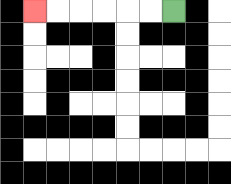{'start': '[7, 0]', 'end': '[1, 0]', 'path_directions': 'L,L,L,L,L,L', 'path_coordinates': '[[7, 0], [6, 0], [5, 0], [4, 0], [3, 0], [2, 0], [1, 0]]'}